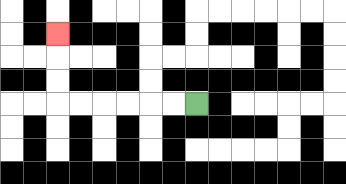{'start': '[8, 4]', 'end': '[2, 1]', 'path_directions': 'L,L,L,L,L,L,U,U,U', 'path_coordinates': '[[8, 4], [7, 4], [6, 4], [5, 4], [4, 4], [3, 4], [2, 4], [2, 3], [2, 2], [2, 1]]'}